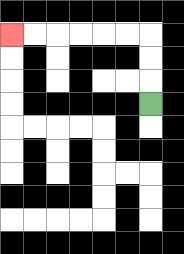{'start': '[6, 4]', 'end': '[0, 1]', 'path_directions': 'U,U,U,L,L,L,L,L,L', 'path_coordinates': '[[6, 4], [6, 3], [6, 2], [6, 1], [5, 1], [4, 1], [3, 1], [2, 1], [1, 1], [0, 1]]'}